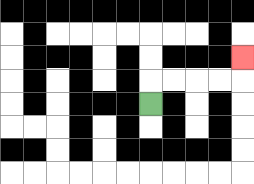{'start': '[6, 4]', 'end': '[10, 2]', 'path_directions': 'U,R,R,R,R,U', 'path_coordinates': '[[6, 4], [6, 3], [7, 3], [8, 3], [9, 3], [10, 3], [10, 2]]'}